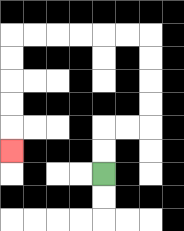{'start': '[4, 7]', 'end': '[0, 6]', 'path_directions': 'U,U,R,R,U,U,U,U,L,L,L,L,L,L,D,D,D,D,D', 'path_coordinates': '[[4, 7], [4, 6], [4, 5], [5, 5], [6, 5], [6, 4], [6, 3], [6, 2], [6, 1], [5, 1], [4, 1], [3, 1], [2, 1], [1, 1], [0, 1], [0, 2], [0, 3], [0, 4], [0, 5], [0, 6]]'}